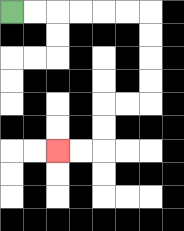{'start': '[0, 0]', 'end': '[2, 6]', 'path_directions': 'R,R,R,R,R,R,D,D,D,D,L,L,D,D,L,L', 'path_coordinates': '[[0, 0], [1, 0], [2, 0], [3, 0], [4, 0], [5, 0], [6, 0], [6, 1], [6, 2], [6, 3], [6, 4], [5, 4], [4, 4], [4, 5], [4, 6], [3, 6], [2, 6]]'}